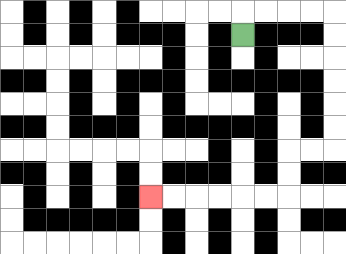{'start': '[10, 1]', 'end': '[6, 8]', 'path_directions': 'U,R,R,R,R,D,D,D,D,D,D,L,L,D,D,L,L,L,L,L,L', 'path_coordinates': '[[10, 1], [10, 0], [11, 0], [12, 0], [13, 0], [14, 0], [14, 1], [14, 2], [14, 3], [14, 4], [14, 5], [14, 6], [13, 6], [12, 6], [12, 7], [12, 8], [11, 8], [10, 8], [9, 8], [8, 8], [7, 8], [6, 8]]'}